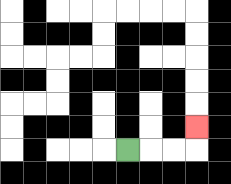{'start': '[5, 6]', 'end': '[8, 5]', 'path_directions': 'R,R,R,U', 'path_coordinates': '[[5, 6], [6, 6], [7, 6], [8, 6], [8, 5]]'}